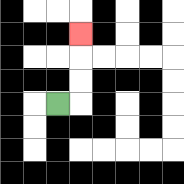{'start': '[2, 4]', 'end': '[3, 1]', 'path_directions': 'R,U,U,U', 'path_coordinates': '[[2, 4], [3, 4], [3, 3], [3, 2], [3, 1]]'}